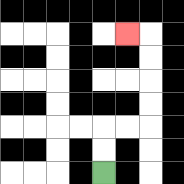{'start': '[4, 7]', 'end': '[5, 1]', 'path_directions': 'U,U,R,R,U,U,U,U,L', 'path_coordinates': '[[4, 7], [4, 6], [4, 5], [5, 5], [6, 5], [6, 4], [6, 3], [6, 2], [6, 1], [5, 1]]'}